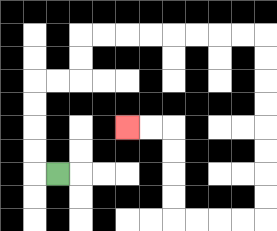{'start': '[2, 7]', 'end': '[5, 5]', 'path_directions': 'L,U,U,U,U,R,R,U,U,R,R,R,R,R,R,R,R,D,D,D,D,D,D,D,D,L,L,L,L,U,U,U,U,L,L', 'path_coordinates': '[[2, 7], [1, 7], [1, 6], [1, 5], [1, 4], [1, 3], [2, 3], [3, 3], [3, 2], [3, 1], [4, 1], [5, 1], [6, 1], [7, 1], [8, 1], [9, 1], [10, 1], [11, 1], [11, 2], [11, 3], [11, 4], [11, 5], [11, 6], [11, 7], [11, 8], [11, 9], [10, 9], [9, 9], [8, 9], [7, 9], [7, 8], [7, 7], [7, 6], [7, 5], [6, 5], [5, 5]]'}